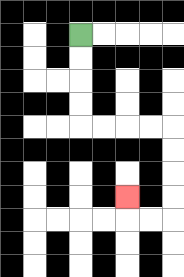{'start': '[3, 1]', 'end': '[5, 8]', 'path_directions': 'D,D,D,D,R,R,R,R,D,D,D,D,L,L,U', 'path_coordinates': '[[3, 1], [3, 2], [3, 3], [3, 4], [3, 5], [4, 5], [5, 5], [6, 5], [7, 5], [7, 6], [7, 7], [7, 8], [7, 9], [6, 9], [5, 9], [5, 8]]'}